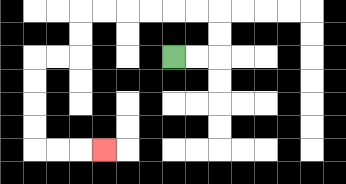{'start': '[7, 2]', 'end': '[4, 6]', 'path_directions': 'R,R,U,U,L,L,L,L,L,L,D,D,L,L,D,D,D,D,R,R,R', 'path_coordinates': '[[7, 2], [8, 2], [9, 2], [9, 1], [9, 0], [8, 0], [7, 0], [6, 0], [5, 0], [4, 0], [3, 0], [3, 1], [3, 2], [2, 2], [1, 2], [1, 3], [1, 4], [1, 5], [1, 6], [2, 6], [3, 6], [4, 6]]'}